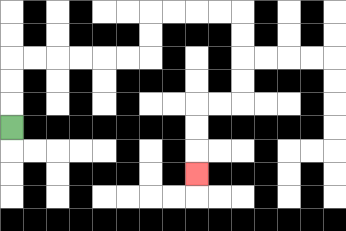{'start': '[0, 5]', 'end': '[8, 7]', 'path_directions': 'U,U,U,R,R,R,R,R,R,U,U,R,R,R,R,D,D,D,D,L,L,D,D,D', 'path_coordinates': '[[0, 5], [0, 4], [0, 3], [0, 2], [1, 2], [2, 2], [3, 2], [4, 2], [5, 2], [6, 2], [6, 1], [6, 0], [7, 0], [8, 0], [9, 0], [10, 0], [10, 1], [10, 2], [10, 3], [10, 4], [9, 4], [8, 4], [8, 5], [8, 6], [8, 7]]'}